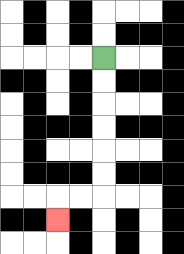{'start': '[4, 2]', 'end': '[2, 9]', 'path_directions': 'D,D,D,D,D,D,L,L,D', 'path_coordinates': '[[4, 2], [4, 3], [4, 4], [4, 5], [4, 6], [4, 7], [4, 8], [3, 8], [2, 8], [2, 9]]'}